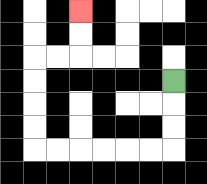{'start': '[7, 3]', 'end': '[3, 0]', 'path_directions': 'D,D,D,L,L,L,L,L,L,U,U,U,U,R,R,U,U', 'path_coordinates': '[[7, 3], [7, 4], [7, 5], [7, 6], [6, 6], [5, 6], [4, 6], [3, 6], [2, 6], [1, 6], [1, 5], [1, 4], [1, 3], [1, 2], [2, 2], [3, 2], [3, 1], [3, 0]]'}